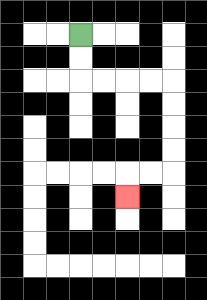{'start': '[3, 1]', 'end': '[5, 8]', 'path_directions': 'D,D,R,R,R,R,D,D,D,D,L,L,D', 'path_coordinates': '[[3, 1], [3, 2], [3, 3], [4, 3], [5, 3], [6, 3], [7, 3], [7, 4], [7, 5], [7, 6], [7, 7], [6, 7], [5, 7], [5, 8]]'}